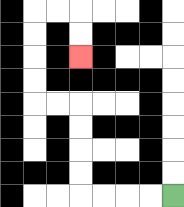{'start': '[7, 8]', 'end': '[3, 2]', 'path_directions': 'L,L,L,L,U,U,U,U,L,L,U,U,U,U,R,R,D,D', 'path_coordinates': '[[7, 8], [6, 8], [5, 8], [4, 8], [3, 8], [3, 7], [3, 6], [3, 5], [3, 4], [2, 4], [1, 4], [1, 3], [1, 2], [1, 1], [1, 0], [2, 0], [3, 0], [3, 1], [3, 2]]'}